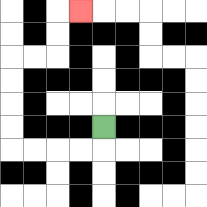{'start': '[4, 5]', 'end': '[3, 0]', 'path_directions': 'D,L,L,L,L,U,U,U,U,R,R,U,U,R', 'path_coordinates': '[[4, 5], [4, 6], [3, 6], [2, 6], [1, 6], [0, 6], [0, 5], [0, 4], [0, 3], [0, 2], [1, 2], [2, 2], [2, 1], [2, 0], [3, 0]]'}